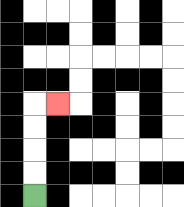{'start': '[1, 8]', 'end': '[2, 4]', 'path_directions': 'U,U,U,U,R', 'path_coordinates': '[[1, 8], [1, 7], [1, 6], [1, 5], [1, 4], [2, 4]]'}